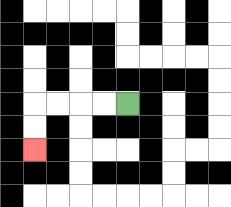{'start': '[5, 4]', 'end': '[1, 6]', 'path_directions': 'L,L,L,L,D,D', 'path_coordinates': '[[5, 4], [4, 4], [3, 4], [2, 4], [1, 4], [1, 5], [1, 6]]'}